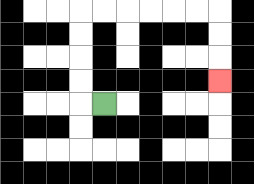{'start': '[4, 4]', 'end': '[9, 3]', 'path_directions': 'L,U,U,U,U,R,R,R,R,R,R,D,D,D', 'path_coordinates': '[[4, 4], [3, 4], [3, 3], [3, 2], [3, 1], [3, 0], [4, 0], [5, 0], [6, 0], [7, 0], [8, 0], [9, 0], [9, 1], [9, 2], [9, 3]]'}